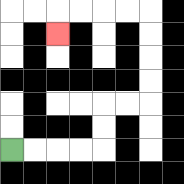{'start': '[0, 6]', 'end': '[2, 1]', 'path_directions': 'R,R,R,R,U,U,R,R,U,U,U,U,L,L,L,L,D', 'path_coordinates': '[[0, 6], [1, 6], [2, 6], [3, 6], [4, 6], [4, 5], [4, 4], [5, 4], [6, 4], [6, 3], [6, 2], [6, 1], [6, 0], [5, 0], [4, 0], [3, 0], [2, 0], [2, 1]]'}